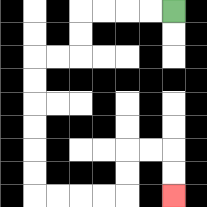{'start': '[7, 0]', 'end': '[7, 8]', 'path_directions': 'L,L,L,L,D,D,L,L,D,D,D,D,D,D,R,R,R,R,U,U,R,R,D,D', 'path_coordinates': '[[7, 0], [6, 0], [5, 0], [4, 0], [3, 0], [3, 1], [3, 2], [2, 2], [1, 2], [1, 3], [1, 4], [1, 5], [1, 6], [1, 7], [1, 8], [2, 8], [3, 8], [4, 8], [5, 8], [5, 7], [5, 6], [6, 6], [7, 6], [7, 7], [7, 8]]'}